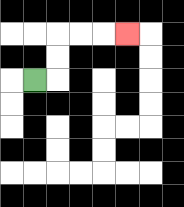{'start': '[1, 3]', 'end': '[5, 1]', 'path_directions': 'R,U,U,R,R,R', 'path_coordinates': '[[1, 3], [2, 3], [2, 2], [2, 1], [3, 1], [4, 1], [5, 1]]'}